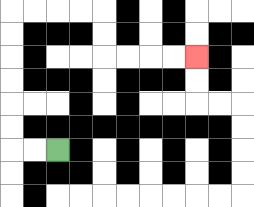{'start': '[2, 6]', 'end': '[8, 2]', 'path_directions': 'L,L,U,U,U,U,U,U,R,R,R,R,D,D,R,R,R,R', 'path_coordinates': '[[2, 6], [1, 6], [0, 6], [0, 5], [0, 4], [0, 3], [0, 2], [0, 1], [0, 0], [1, 0], [2, 0], [3, 0], [4, 0], [4, 1], [4, 2], [5, 2], [6, 2], [7, 2], [8, 2]]'}